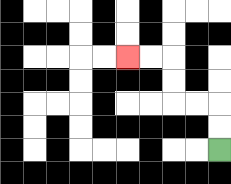{'start': '[9, 6]', 'end': '[5, 2]', 'path_directions': 'U,U,L,L,U,U,L,L', 'path_coordinates': '[[9, 6], [9, 5], [9, 4], [8, 4], [7, 4], [7, 3], [7, 2], [6, 2], [5, 2]]'}